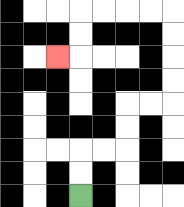{'start': '[3, 8]', 'end': '[2, 2]', 'path_directions': 'U,U,R,R,U,U,R,R,U,U,U,U,L,L,L,L,D,D,L', 'path_coordinates': '[[3, 8], [3, 7], [3, 6], [4, 6], [5, 6], [5, 5], [5, 4], [6, 4], [7, 4], [7, 3], [7, 2], [7, 1], [7, 0], [6, 0], [5, 0], [4, 0], [3, 0], [3, 1], [3, 2], [2, 2]]'}